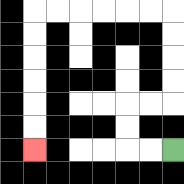{'start': '[7, 6]', 'end': '[1, 6]', 'path_directions': 'L,L,U,U,R,R,U,U,U,U,L,L,L,L,L,L,D,D,D,D,D,D', 'path_coordinates': '[[7, 6], [6, 6], [5, 6], [5, 5], [5, 4], [6, 4], [7, 4], [7, 3], [7, 2], [7, 1], [7, 0], [6, 0], [5, 0], [4, 0], [3, 0], [2, 0], [1, 0], [1, 1], [1, 2], [1, 3], [1, 4], [1, 5], [1, 6]]'}